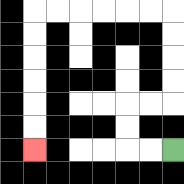{'start': '[7, 6]', 'end': '[1, 6]', 'path_directions': 'L,L,U,U,R,R,U,U,U,U,L,L,L,L,L,L,D,D,D,D,D,D', 'path_coordinates': '[[7, 6], [6, 6], [5, 6], [5, 5], [5, 4], [6, 4], [7, 4], [7, 3], [7, 2], [7, 1], [7, 0], [6, 0], [5, 0], [4, 0], [3, 0], [2, 0], [1, 0], [1, 1], [1, 2], [1, 3], [1, 4], [1, 5], [1, 6]]'}